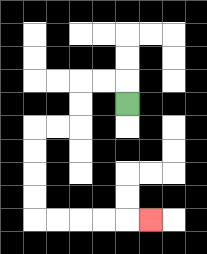{'start': '[5, 4]', 'end': '[6, 9]', 'path_directions': 'U,L,L,D,D,L,L,D,D,D,D,R,R,R,R,R', 'path_coordinates': '[[5, 4], [5, 3], [4, 3], [3, 3], [3, 4], [3, 5], [2, 5], [1, 5], [1, 6], [1, 7], [1, 8], [1, 9], [2, 9], [3, 9], [4, 9], [5, 9], [6, 9]]'}